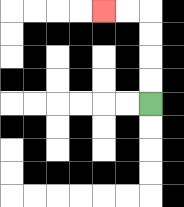{'start': '[6, 4]', 'end': '[4, 0]', 'path_directions': 'U,U,U,U,L,L', 'path_coordinates': '[[6, 4], [6, 3], [6, 2], [6, 1], [6, 0], [5, 0], [4, 0]]'}